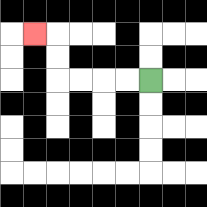{'start': '[6, 3]', 'end': '[1, 1]', 'path_directions': 'L,L,L,L,U,U,L', 'path_coordinates': '[[6, 3], [5, 3], [4, 3], [3, 3], [2, 3], [2, 2], [2, 1], [1, 1]]'}